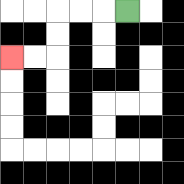{'start': '[5, 0]', 'end': '[0, 2]', 'path_directions': 'L,L,L,D,D,L,L', 'path_coordinates': '[[5, 0], [4, 0], [3, 0], [2, 0], [2, 1], [2, 2], [1, 2], [0, 2]]'}